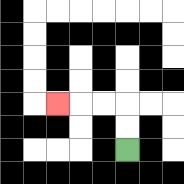{'start': '[5, 6]', 'end': '[2, 4]', 'path_directions': 'U,U,L,L,L', 'path_coordinates': '[[5, 6], [5, 5], [5, 4], [4, 4], [3, 4], [2, 4]]'}